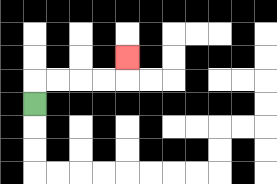{'start': '[1, 4]', 'end': '[5, 2]', 'path_directions': 'U,R,R,R,R,U', 'path_coordinates': '[[1, 4], [1, 3], [2, 3], [3, 3], [4, 3], [5, 3], [5, 2]]'}